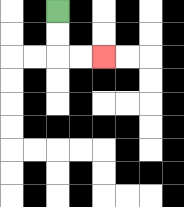{'start': '[2, 0]', 'end': '[4, 2]', 'path_directions': 'D,D,R,R', 'path_coordinates': '[[2, 0], [2, 1], [2, 2], [3, 2], [4, 2]]'}